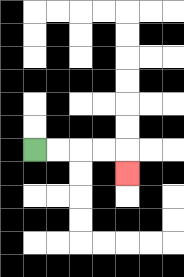{'start': '[1, 6]', 'end': '[5, 7]', 'path_directions': 'R,R,R,R,D', 'path_coordinates': '[[1, 6], [2, 6], [3, 6], [4, 6], [5, 6], [5, 7]]'}